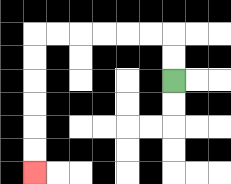{'start': '[7, 3]', 'end': '[1, 7]', 'path_directions': 'U,U,L,L,L,L,L,L,D,D,D,D,D,D', 'path_coordinates': '[[7, 3], [7, 2], [7, 1], [6, 1], [5, 1], [4, 1], [3, 1], [2, 1], [1, 1], [1, 2], [1, 3], [1, 4], [1, 5], [1, 6], [1, 7]]'}